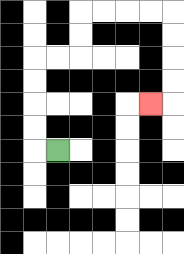{'start': '[2, 6]', 'end': '[6, 4]', 'path_directions': 'L,U,U,U,U,R,R,U,U,R,R,R,R,D,D,D,D,L', 'path_coordinates': '[[2, 6], [1, 6], [1, 5], [1, 4], [1, 3], [1, 2], [2, 2], [3, 2], [3, 1], [3, 0], [4, 0], [5, 0], [6, 0], [7, 0], [7, 1], [7, 2], [7, 3], [7, 4], [6, 4]]'}